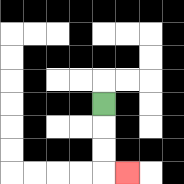{'start': '[4, 4]', 'end': '[5, 7]', 'path_directions': 'D,D,D,R', 'path_coordinates': '[[4, 4], [4, 5], [4, 6], [4, 7], [5, 7]]'}